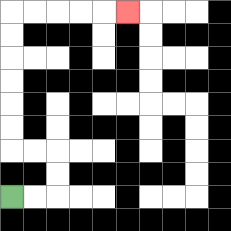{'start': '[0, 8]', 'end': '[5, 0]', 'path_directions': 'R,R,U,U,L,L,U,U,U,U,U,U,R,R,R,R,R', 'path_coordinates': '[[0, 8], [1, 8], [2, 8], [2, 7], [2, 6], [1, 6], [0, 6], [0, 5], [0, 4], [0, 3], [0, 2], [0, 1], [0, 0], [1, 0], [2, 0], [3, 0], [4, 0], [5, 0]]'}